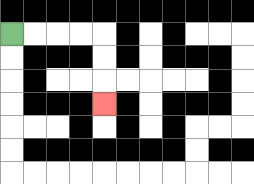{'start': '[0, 1]', 'end': '[4, 4]', 'path_directions': 'R,R,R,R,D,D,D', 'path_coordinates': '[[0, 1], [1, 1], [2, 1], [3, 1], [4, 1], [4, 2], [4, 3], [4, 4]]'}